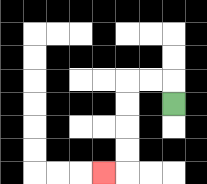{'start': '[7, 4]', 'end': '[4, 7]', 'path_directions': 'U,L,L,D,D,D,D,L', 'path_coordinates': '[[7, 4], [7, 3], [6, 3], [5, 3], [5, 4], [5, 5], [5, 6], [5, 7], [4, 7]]'}